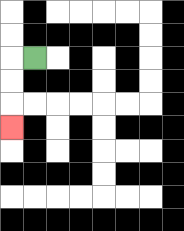{'start': '[1, 2]', 'end': '[0, 5]', 'path_directions': 'L,D,D,D', 'path_coordinates': '[[1, 2], [0, 2], [0, 3], [0, 4], [0, 5]]'}